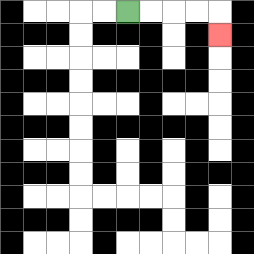{'start': '[5, 0]', 'end': '[9, 1]', 'path_directions': 'R,R,R,R,D', 'path_coordinates': '[[5, 0], [6, 0], [7, 0], [8, 0], [9, 0], [9, 1]]'}